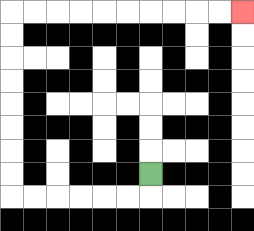{'start': '[6, 7]', 'end': '[10, 0]', 'path_directions': 'D,L,L,L,L,L,L,U,U,U,U,U,U,U,U,R,R,R,R,R,R,R,R,R,R', 'path_coordinates': '[[6, 7], [6, 8], [5, 8], [4, 8], [3, 8], [2, 8], [1, 8], [0, 8], [0, 7], [0, 6], [0, 5], [0, 4], [0, 3], [0, 2], [0, 1], [0, 0], [1, 0], [2, 0], [3, 0], [4, 0], [5, 0], [6, 0], [7, 0], [8, 0], [9, 0], [10, 0]]'}